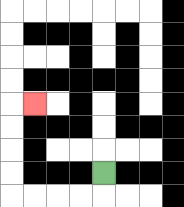{'start': '[4, 7]', 'end': '[1, 4]', 'path_directions': 'D,L,L,L,L,U,U,U,U,R', 'path_coordinates': '[[4, 7], [4, 8], [3, 8], [2, 8], [1, 8], [0, 8], [0, 7], [0, 6], [0, 5], [0, 4], [1, 4]]'}